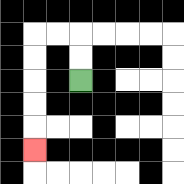{'start': '[3, 3]', 'end': '[1, 6]', 'path_directions': 'U,U,L,L,D,D,D,D,D', 'path_coordinates': '[[3, 3], [3, 2], [3, 1], [2, 1], [1, 1], [1, 2], [1, 3], [1, 4], [1, 5], [1, 6]]'}